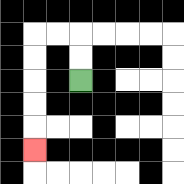{'start': '[3, 3]', 'end': '[1, 6]', 'path_directions': 'U,U,L,L,D,D,D,D,D', 'path_coordinates': '[[3, 3], [3, 2], [3, 1], [2, 1], [1, 1], [1, 2], [1, 3], [1, 4], [1, 5], [1, 6]]'}